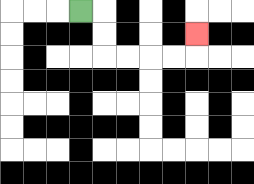{'start': '[3, 0]', 'end': '[8, 1]', 'path_directions': 'R,D,D,R,R,R,R,U', 'path_coordinates': '[[3, 0], [4, 0], [4, 1], [4, 2], [5, 2], [6, 2], [7, 2], [8, 2], [8, 1]]'}